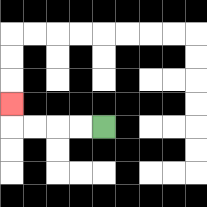{'start': '[4, 5]', 'end': '[0, 4]', 'path_directions': 'L,L,L,L,U', 'path_coordinates': '[[4, 5], [3, 5], [2, 5], [1, 5], [0, 5], [0, 4]]'}